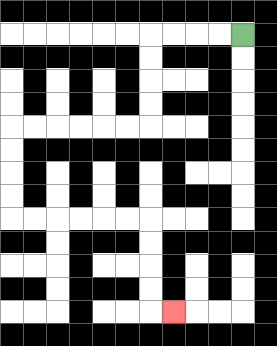{'start': '[10, 1]', 'end': '[7, 13]', 'path_directions': 'L,L,L,L,D,D,D,D,L,L,L,L,L,L,D,D,D,D,R,R,R,R,R,R,D,D,D,D,R', 'path_coordinates': '[[10, 1], [9, 1], [8, 1], [7, 1], [6, 1], [6, 2], [6, 3], [6, 4], [6, 5], [5, 5], [4, 5], [3, 5], [2, 5], [1, 5], [0, 5], [0, 6], [0, 7], [0, 8], [0, 9], [1, 9], [2, 9], [3, 9], [4, 9], [5, 9], [6, 9], [6, 10], [6, 11], [6, 12], [6, 13], [7, 13]]'}